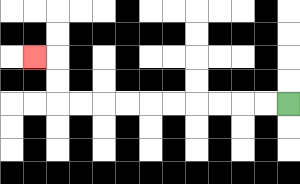{'start': '[12, 4]', 'end': '[1, 2]', 'path_directions': 'L,L,L,L,L,L,L,L,L,L,U,U,L', 'path_coordinates': '[[12, 4], [11, 4], [10, 4], [9, 4], [8, 4], [7, 4], [6, 4], [5, 4], [4, 4], [3, 4], [2, 4], [2, 3], [2, 2], [1, 2]]'}